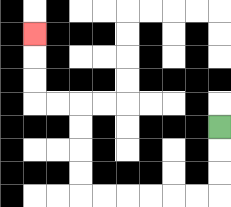{'start': '[9, 5]', 'end': '[1, 1]', 'path_directions': 'D,D,D,L,L,L,L,L,L,U,U,U,U,L,L,U,U,U', 'path_coordinates': '[[9, 5], [9, 6], [9, 7], [9, 8], [8, 8], [7, 8], [6, 8], [5, 8], [4, 8], [3, 8], [3, 7], [3, 6], [3, 5], [3, 4], [2, 4], [1, 4], [1, 3], [1, 2], [1, 1]]'}